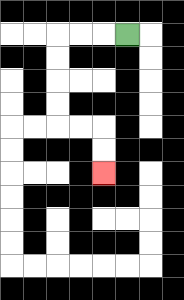{'start': '[5, 1]', 'end': '[4, 7]', 'path_directions': 'L,L,L,D,D,D,D,R,R,D,D', 'path_coordinates': '[[5, 1], [4, 1], [3, 1], [2, 1], [2, 2], [2, 3], [2, 4], [2, 5], [3, 5], [4, 5], [4, 6], [4, 7]]'}